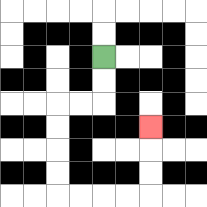{'start': '[4, 2]', 'end': '[6, 5]', 'path_directions': 'D,D,L,L,D,D,D,D,R,R,R,R,U,U,U', 'path_coordinates': '[[4, 2], [4, 3], [4, 4], [3, 4], [2, 4], [2, 5], [2, 6], [2, 7], [2, 8], [3, 8], [4, 8], [5, 8], [6, 8], [6, 7], [6, 6], [6, 5]]'}